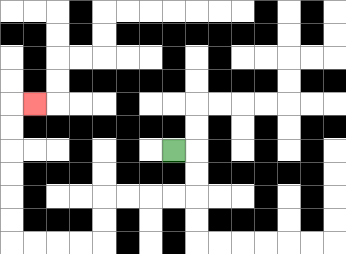{'start': '[7, 6]', 'end': '[1, 4]', 'path_directions': 'R,D,D,L,L,L,L,D,D,L,L,L,L,U,U,U,U,U,U,R', 'path_coordinates': '[[7, 6], [8, 6], [8, 7], [8, 8], [7, 8], [6, 8], [5, 8], [4, 8], [4, 9], [4, 10], [3, 10], [2, 10], [1, 10], [0, 10], [0, 9], [0, 8], [0, 7], [0, 6], [0, 5], [0, 4], [1, 4]]'}